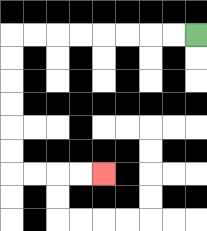{'start': '[8, 1]', 'end': '[4, 7]', 'path_directions': 'L,L,L,L,L,L,L,L,D,D,D,D,D,D,R,R,R,R', 'path_coordinates': '[[8, 1], [7, 1], [6, 1], [5, 1], [4, 1], [3, 1], [2, 1], [1, 1], [0, 1], [0, 2], [0, 3], [0, 4], [0, 5], [0, 6], [0, 7], [1, 7], [2, 7], [3, 7], [4, 7]]'}